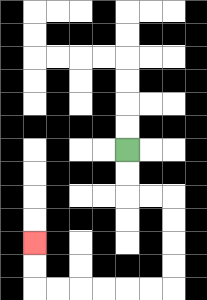{'start': '[5, 6]', 'end': '[1, 10]', 'path_directions': 'D,D,R,R,D,D,D,D,L,L,L,L,L,L,U,U', 'path_coordinates': '[[5, 6], [5, 7], [5, 8], [6, 8], [7, 8], [7, 9], [7, 10], [7, 11], [7, 12], [6, 12], [5, 12], [4, 12], [3, 12], [2, 12], [1, 12], [1, 11], [1, 10]]'}